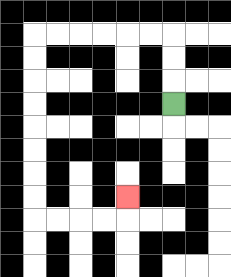{'start': '[7, 4]', 'end': '[5, 8]', 'path_directions': 'U,U,U,L,L,L,L,L,L,D,D,D,D,D,D,D,D,R,R,R,R,U', 'path_coordinates': '[[7, 4], [7, 3], [7, 2], [7, 1], [6, 1], [5, 1], [4, 1], [3, 1], [2, 1], [1, 1], [1, 2], [1, 3], [1, 4], [1, 5], [1, 6], [1, 7], [1, 8], [1, 9], [2, 9], [3, 9], [4, 9], [5, 9], [5, 8]]'}